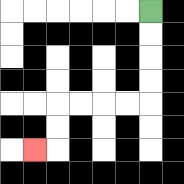{'start': '[6, 0]', 'end': '[1, 6]', 'path_directions': 'D,D,D,D,L,L,L,L,D,D,L', 'path_coordinates': '[[6, 0], [6, 1], [6, 2], [6, 3], [6, 4], [5, 4], [4, 4], [3, 4], [2, 4], [2, 5], [2, 6], [1, 6]]'}